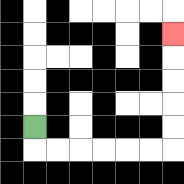{'start': '[1, 5]', 'end': '[7, 1]', 'path_directions': 'D,R,R,R,R,R,R,U,U,U,U,U', 'path_coordinates': '[[1, 5], [1, 6], [2, 6], [3, 6], [4, 6], [5, 6], [6, 6], [7, 6], [7, 5], [7, 4], [7, 3], [7, 2], [7, 1]]'}